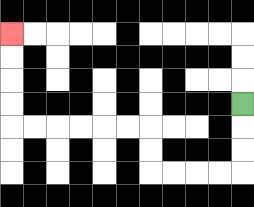{'start': '[10, 4]', 'end': '[0, 1]', 'path_directions': 'D,D,D,L,L,L,L,U,U,L,L,L,L,L,L,U,U,U,U', 'path_coordinates': '[[10, 4], [10, 5], [10, 6], [10, 7], [9, 7], [8, 7], [7, 7], [6, 7], [6, 6], [6, 5], [5, 5], [4, 5], [3, 5], [2, 5], [1, 5], [0, 5], [0, 4], [0, 3], [0, 2], [0, 1]]'}